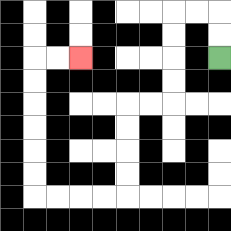{'start': '[9, 2]', 'end': '[3, 2]', 'path_directions': 'U,U,L,L,D,D,D,D,L,L,D,D,D,D,L,L,L,L,U,U,U,U,U,U,R,R', 'path_coordinates': '[[9, 2], [9, 1], [9, 0], [8, 0], [7, 0], [7, 1], [7, 2], [7, 3], [7, 4], [6, 4], [5, 4], [5, 5], [5, 6], [5, 7], [5, 8], [4, 8], [3, 8], [2, 8], [1, 8], [1, 7], [1, 6], [1, 5], [1, 4], [1, 3], [1, 2], [2, 2], [3, 2]]'}